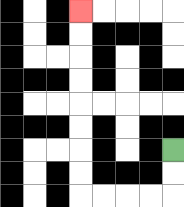{'start': '[7, 6]', 'end': '[3, 0]', 'path_directions': 'D,D,L,L,L,L,U,U,U,U,U,U,U,U', 'path_coordinates': '[[7, 6], [7, 7], [7, 8], [6, 8], [5, 8], [4, 8], [3, 8], [3, 7], [3, 6], [3, 5], [3, 4], [3, 3], [3, 2], [3, 1], [3, 0]]'}